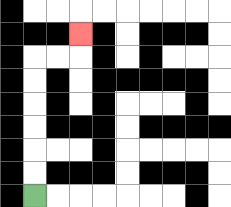{'start': '[1, 8]', 'end': '[3, 1]', 'path_directions': 'U,U,U,U,U,U,R,R,U', 'path_coordinates': '[[1, 8], [1, 7], [1, 6], [1, 5], [1, 4], [1, 3], [1, 2], [2, 2], [3, 2], [3, 1]]'}